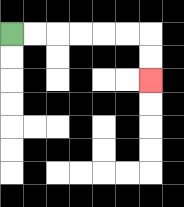{'start': '[0, 1]', 'end': '[6, 3]', 'path_directions': 'R,R,R,R,R,R,D,D', 'path_coordinates': '[[0, 1], [1, 1], [2, 1], [3, 1], [4, 1], [5, 1], [6, 1], [6, 2], [6, 3]]'}